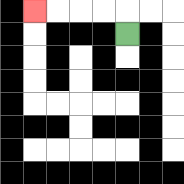{'start': '[5, 1]', 'end': '[1, 0]', 'path_directions': 'U,L,L,L,L', 'path_coordinates': '[[5, 1], [5, 0], [4, 0], [3, 0], [2, 0], [1, 0]]'}